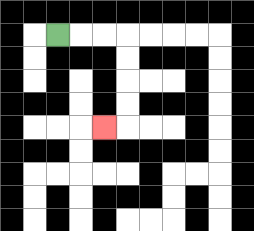{'start': '[2, 1]', 'end': '[4, 5]', 'path_directions': 'R,R,R,D,D,D,D,L', 'path_coordinates': '[[2, 1], [3, 1], [4, 1], [5, 1], [5, 2], [5, 3], [5, 4], [5, 5], [4, 5]]'}